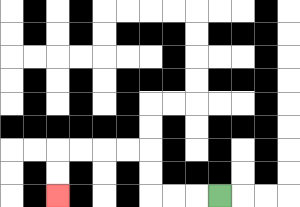{'start': '[9, 8]', 'end': '[2, 8]', 'path_directions': 'L,L,L,U,U,L,L,L,L,D,D', 'path_coordinates': '[[9, 8], [8, 8], [7, 8], [6, 8], [6, 7], [6, 6], [5, 6], [4, 6], [3, 6], [2, 6], [2, 7], [2, 8]]'}